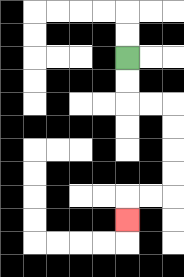{'start': '[5, 2]', 'end': '[5, 9]', 'path_directions': 'D,D,R,R,D,D,D,D,L,L,D', 'path_coordinates': '[[5, 2], [5, 3], [5, 4], [6, 4], [7, 4], [7, 5], [7, 6], [7, 7], [7, 8], [6, 8], [5, 8], [5, 9]]'}